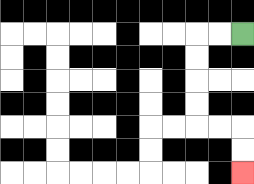{'start': '[10, 1]', 'end': '[10, 7]', 'path_directions': 'L,L,D,D,D,D,R,R,D,D', 'path_coordinates': '[[10, 1], [9, 1], [8, 1], [8, 2], [8, 3], [8, 4], [8, 5], [9, 5], [10, 5], [10, 6], [10, 7]]'}